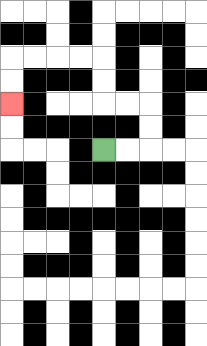{'start': '[4, 6]', 'end': '[0, 4]', 'path_directions': 'R,R,U,U,L,L,U,U,L,L,L,L,D,D', 'path_coordinates': '[[4, 6], [5, 6], [6, 6], [6, 5], [6, 4], [5, 4], [4, 4], [4, 3], [4, 2], [3, 2], [2, 2], [1, 2], [0, 2], [0, 3], [0, 4]]'}